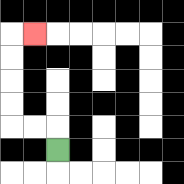{'start': '[2, 6]', 'end': '[1, 1]', 'path_directions': 'U,L,L,U,U,U,U,R', 'path_coordinates': '[[2, 6], [2, 5], [1, 5], [0, 5], [0, 4], [0, 3], [0, 2], [0, 1], [1, 1]]'}